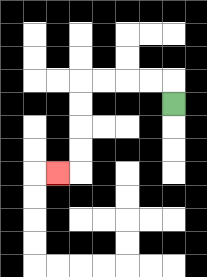{'start': '[7, 4]', 'end': '[2, 7]', 'path_directions': 'U,L,L,L,L,D,D,D,D,L', 'path_coordinates': '[[7, 4], [7, 3], [6, 3], [5, 3], [4, 3], [3, 3], [3, 4], [3, 5], [3, 6], [3, 7], [2, 7]]'}